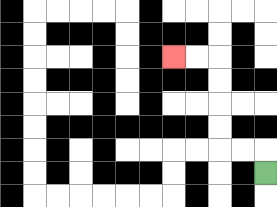{'start': '[11, 7]', 'end': '[7, 2]', 'path_directions': 'U,L,L,U,U,U,U,L,L', 'path_coordinates': '[[11, 7], [11, 6], [10, 6], [9, 6], [9, 5], [9, 4], [9, 3], [9, 2], [8, 2], [7, 2]]'}